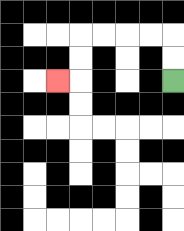{'start': '[7, 3]', 'end': '[2, 3]', 'path_directions': 'U,U,L,L,L,L,D,D,L', 'path_coordinates': '[[7, 3], [7, 2], [7, 1], [6, 1], [5, 1], [4, 1], [3, 1], [3, 2], [3, 3], [2, 3]]'}